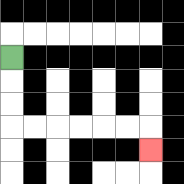{'start': '[0, 2]', 'end': '[6, 6]', 'path_directions': 'D,D,D,R,R,R,R,R,R,D', 'path_coordinates': '[[0, 2], [0, 3], [0, 4], [0, 5], [1, 5], [2, 5], [3, 5], [4, 5], [5, 5], [6, 5], [6, 6]]'}